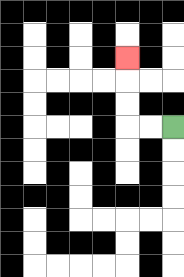{'start': '[7, 5]', 'end': '[5, 2]', 'path_directions': 'L,L,U,U,U', 'path_coordinates': '[[7, 5], [6, 5], [5, 5], [5, 4], [5, 3], [5, 2]]'}